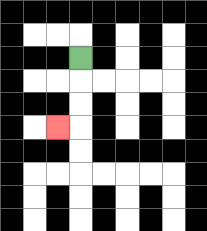{'start': '[3, 2]', 'end': '[2, 5]', 'path_directions': 'D,D,D,L', 'path_coordinates': '[[3, 2], [3, 3], [3, 4], [3, 5], [2, 5]]'}